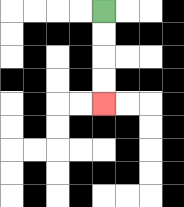{'start': '[4, 0]', 'end': '[4, 4]', 'path_directions': 'D,D,D,D', 'path_coordinates': '[[4, 0], [4, 1], [4, 2], [4, 3], [4, 4]]'}